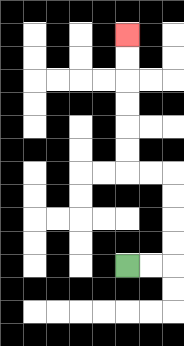{'start': '[5, 11]', 'end': '[5, 1]', 'path_directions': 'R,R,U,U,U,U,L,L,U,U,U,U,U,U', 'path_coordinates': '[[5, 11], [6, 11], [7, 11], [7, 10], [7, 9], [7, 8], [7, 7], [6, 7], [5, 7], [5, 6], [5, 5], [5, 4], [5, 3], [5, 2], [5, 1]]'}